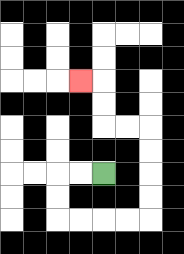{'start': '[4, 7]', 'end': '[3, 3]', 'path_directions': 'L,L,D,D,R,R,R,R,U,U,U,U,L,L,U,U,L', 'path_coordinates': '[[4, 7], [3, 7], [2, 7], [2, 8], [2, 9], [3, 9], [4, 9], [5, 9], [6, 9], [6, 8], [6, 7], [6, 6], [6, 5], [5, 5], [4, 5], [4, 4], [4, 3], [3, 3]]'}